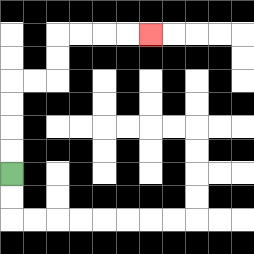{'start': '[0, 7]', 'end': '[6, 1]', 'path_directions': 'U,U,U,U,R,R,U,U,R,R,R,R', 'path_coordinates': '[[0, 7], [0, 6], [0, 5], [0, 4], [0, 3], [1, 3], [2, 3], [2, 2], [2, 1], [3, 1], [4, 1], [5, 1], [6, 1]]'}